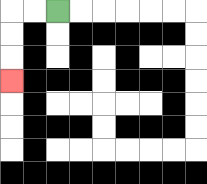{'start': '[2, 0]', 'end': '[0, 3]', 'path_directions': 'L,L,D,D,D', 'path_coordinates': '[[2, 0], [1, 0], [0, 0], [0, 1], [0, 2], [0, 3]]'}